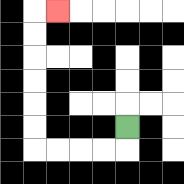{'start': '[5, 5]', 'end': '[2, 0]', 'path_directions': 'D,L,L,L,L,U,U,U,U,U,U,R', 'path_coordinates': '[[5, 5], [5, 6], [4, 6], [3, 6], [2, 6], [1, 6], [1, 5], [1, 4], [1, 3], [1, 2], [1, 1], [1, 0], [2, 0]]'}